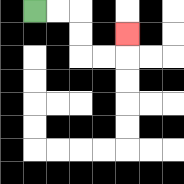{'start': '[1, 0]', 'end': '[5, 1]', 'path_directions': 'R,R,D,D,R,R,U', 'path_coordinates': '[[1, 0], [2, 0], [3, 0], [3, 1], [3, 2], [4, 2], [5, 2], [5, 1]]'}